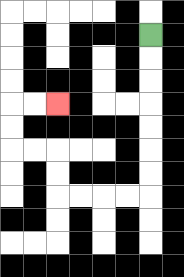{'start': '[6, 1]', 'end': '[2, 4]', 'path_directions': 'D,D,D,D,D,D,D,L,L,L,L,U,U,L,L,U,U,R,R', 'path_coordinates': '[[6, 1], [6, 2], [6, 3], [6, 4], [6, 5], [6, 6], [6, 7], [6, 8], [5, 8], [4, 8], [3, 8], [2, 8], [2, 7], [2, 6], [1, 6], [0, 6], [0, 5], [0, 4], [1, 4], [2, 4]]'}